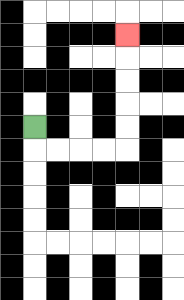{'start': '[1, 5]', 'end': '[5, 1]', 'path_directions': 'D,R,R,R,R,U,U,U,U,U', 'path_coordinates': '[[1, 5], [1, 6], [2, 6], [3, 6], [4, 6], [5, 6], [5, 5], [5, 4], [5, 3], [5, 2], [5, 1]]'}